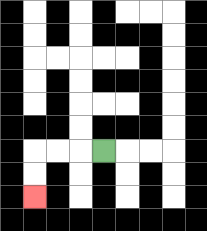{'start': '[4, 6]', 'end': '[1, 8]', 'path_directions': 'L,L,L,D,D', 'path_coordinates': '[[4, 6], [3, 6], [2, 6], [1, 6], [1, 7], [1, 8]]'}